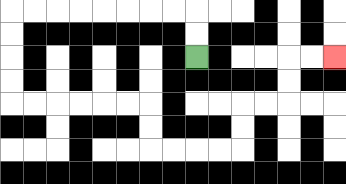{'start': '[8, 2]', 'end': '[14, 2]', 'path_directions': 'U,U,L,L,L,L,L,L,L,L,D,D,D,D,R,R,R,R,R,R,D,D,R,R,R,R,U,U,R,R,U,U,R,R', 'path_coordinates': '[[8, 2], [8, 1], [8, 0], [7, 0], [6, 0], [5, 0], [4, 0], [3, 0], [2, 0], [1, 0], [0, 0], [0, 1], [0, 2], [0, 3], [0, 4], [1, 4], [2, 4], [3, 4], [4, 4], [5, 4], [6, 4], [6, 5], [6, 6], [7, 6], [8, 6], [9, 6], [10, 6], [10, 5], [10, 4], [11, 4], [12, 4], [12, 3], [12, 2], [13, 2], [14, 2]]'}